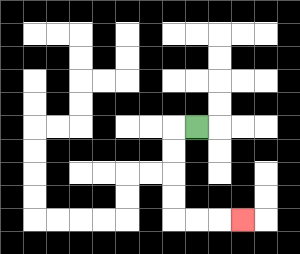{'start': '[8, 5]', 'end': '[10, 9]', 'path_directions': 'L,D,D,D,D,R,R,R', 'path_coordinates': '[[8, 5], [7, 5], [7, 6], [7, 7], [7, 8], [7, 9], [8, 9], [9, 9], [10, 9]]'}